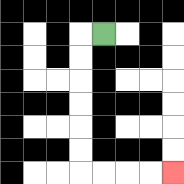{'start': '[4, 1]', 'end': '[7, 7]', 'path_directions': 'L,D,D,D,D,D,D,R,R,R,R', 'path_coordinates': '[[4, 1], [3, 1], [3, 2], [3, 3], [3, 4], [3, 5], [3, 6], [3, 7], [4, 7], [5, 7], [6, 7], [7, 7]]'}